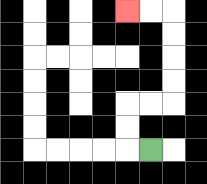{'start': '[6, 6]', 'end': '[5, 0]', 'path_directions': 'L,U,U,R,R,U,U,U,U,L,L', 'path_coordinates': '[[6, 6], [5, 6], [5, 5], [5, 4], [6, 4], [7, 4], [7, 3], [7, 2], [7, 1], [7, 0], [6, 0], [5, 0]]'}